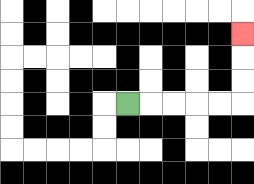{'start': '[5, 4]', 'end': '[10, 1]', 'path_directions': 'R,R,R,R,R,U,U,U', 'path_coordinates': '[[5, 4], [6, 4], [7, 4], [8, 4], [9, 4], [10, 4], [10, 3], [10, 2], [10, 1]]'}